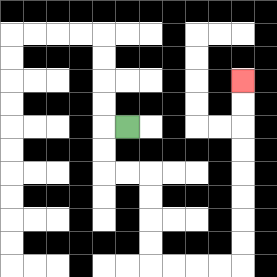{'start': '[5, 5]', 'end': '[10, 3]', 'path_directions': 'L,D,D,R,R,D,D,D,D,R,R,R,R,U,U,U,U,U,U,U,U', 'path_coordinates': '[[5, 5], [4, 5], [4, 6], [4, 7], [5, 7], [6, 7], [6, 8], [6, 9], [6, 10], [6, 11], [7, 11], [8, 11], [9, 11], [10, 11], [10, 10], [10, 9], [10, 8], [10, 7], [10, 6], [10, 5], [10, 4], [10, 3]]'}